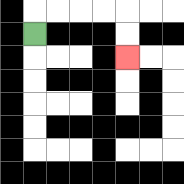{'start': '[1, 1]', 'end': '[5, 2]', 'path_directions': 'U,R,R,R,R,D,D', 'path_coordinates': '[[1, 1], [1, 0], [2, 0], [3, 0], [4, 0], [5, 0], [5, 1], [5, 2]]'}